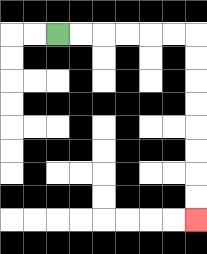{'start': '[2, 1]', 'end': '[8, 9]', 'path_directions': 'R,R,R,R,R,R,D,D,D,D,D,D,D,D', 'path_coordinates': '[[2, 1], [3, 1], [4, 1], [5, 1], [6, 1], [7, 1], [8, 1], [8, 2], [8, 3], [8, 4], [8, 5], [8, 6], [8, 7], [8, 8], [8, 9]]'}